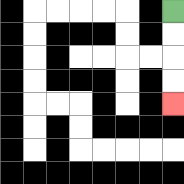{'start': '[7, 0]', 'end': '[7, 4]', 'path_directions': 'D,D,D,D', 'path_coordinates': '[[7, 0], [7, 1], [7, 2], [7, 3], [7, 4]]'}